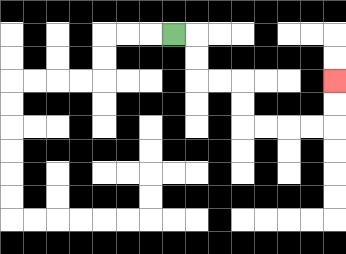{'start': '[7, 1]', 'end': '[14, 3]', 'path_directions': 'R,D,D,R,R,D,D,R,R,R,R,U,U', 'path_coordinates': '[[7, 1], [8, 1], [8, 2], [8, 3], [9, 3], [10, 3], [10, 4], [10, 5], [11, 5], [12, 5], [13, 5], [14, 5], [14, 4], [14, 3]]'}